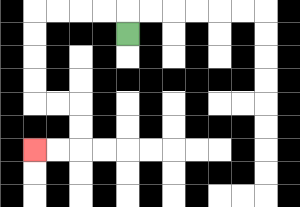{'start': '[5, 1]', 'end': '[1, 6]', 'path_directions': 'U,L,L,L,L,D,D,D,D,R,R,D,D,L,L', 'path_coordinates': '[[5, 1], [5, 0], [4, 0], [3, 0], [2, 0], [1, 0], [1, 1], [1, 2], [1, 3], [1, 4], [2, 4], [3, 4], [3, 5], [3, 6], [2, 6], [1, 6]]'}